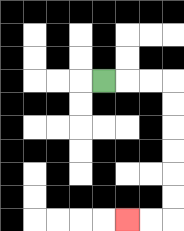{'start': '[4, 3]', 'end': '[5, 9]', 'path_directions': 'R,R,R,D,D,D,D,D,D,L,L', 'path_coordinates': '[[4, 3], [5, 3], [6, 3], [7, 3], [7, 4], [7, 5], [7, 6], [7, 7], [7, 8], [7, 9], [6, 9], [5, 9]]'}